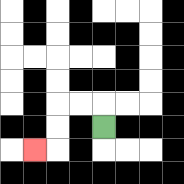{'start': '[4, 5]', 'end': '[1, 6]', 'path_directions': 'U,L,L,D,D,L', 'path_coordinates': '[[4, 5], [4, 4], [3, 4], [2, 4], [2, 5], [2, 6], [1, 6]]'}